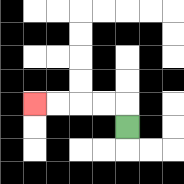{'start': '[5, 5]', 'end': '[1, 4]', 'path_directions': 'U,L,L,L,L', 'path_coordinates': '[[5, 5], [5, 4], [4, 4], [3, 4], [2, 4], [1, 4]]'}